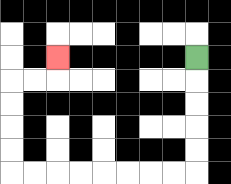{'start': '[8, 2]', 'end': '[2, 2]', 'path_directions': 'D,D,D,D,D,L,L,L,L,L,L,L,L,U,U,U,U,R,R,U', 'path_coordinates': '[[8, 2], [8, 3], [8, 4], [8, 5], [8, 6], [8, 7], [7, 7], [6, 7], [5, 7], [4, 7], [3, 7], [2, 7], [1, 7], [0, 7], [0, 6], [0, 5], [0, 4], [0, 3], [1, 3], [2, 3], [2, 2]]'}